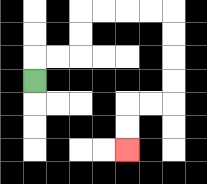{'start': '[1, 3]', 'end': '[5, 6]', 'path_directions': 'U,R,R,U,U,R,R,R,R,D,D,D,D,L,L,D,D', 'path_coordinates': '[[1, 3], [1, 2], [2, 2], [3, 2], [3, 1], [3, 0], [4, 0], [5, 0], [6, 0], [7, 0], [7, 1], [7, 2], [7, 3], [7, 4], [6, 4], [5, 4], [5, 5], [5, 6]]'}